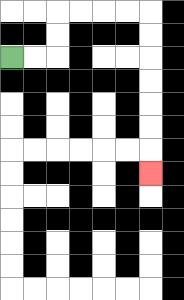{'start': '[0, 2]', 'end': '[6, 7]', 'path_directions': 'R,R,U,U,R,R,R,R,D,D,D,D,D,D,D', 'path_coordinates': '[[0, 2], [1, 2], [2, 2], [2, 1], [2, 0], [3, 0], [4, 0], [5, 0], [6, 0], [6, 1], [6, 2], [6, 3], [6, 4], [6, 5], [6, 6], [6, 7]]'}